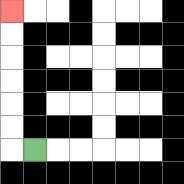{'start': '[1, 6]', 'end': '[0, 0]', 'path_directions': 'L,U,U,U,U,U,U', 'path_coordinates': '[[1, 6], [0, 6], [0, 5], [0, 4], [0, 3], [0, 2], [0, 1], [0, 0]]'}